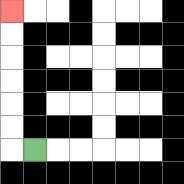{'start': '[1, 6]', 'end': '[0, 0]', 'path_directions': 'L,U,U,U,U,U,U', 'path_coordinates': '[[1, 6], [0, 6], [0, 5], [0, 4], [0, 3], [0, 2], [0, 1], [0, 0]]'}